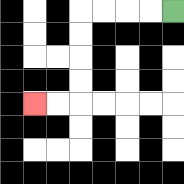{'start': '[7, 0]', 'end': '[1, 4]', 'path_directions': 'L,L,L,L,D,D,D,D,L,L', 'path_coordinates': '[[7, 0], [6, 0], [5, 0], [4, 0], [3, 0], [3, 1], [3, 2], [3, 3], [3, 4], [2, 4], [1, 4]]'}